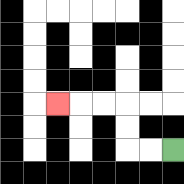{'start': '[7, 6]', 'end': '[2, 4]', 'path_directions': 'L,L,U,U,L,L,L', 'path_coordinates': '[[7, 6], [6, 6], [5, 6], [5, 5], [5, 4], [4, 4], [3, 4], [2, 4]]'}